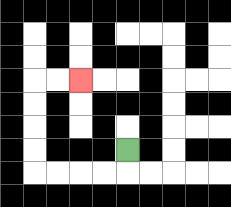{'start': '[5, 6]', 'end': '[3, 3]', 'path_directions': 'D,L,L,L,L,U,U,U,U,R,R', 'path_coordinates': '[[5, 6], [5, 7], [4, 7], [3, 7], [2, 7], [1, 7], [1, 6], [1, 5], [1, 4], [1, 3], [2, 3], [3, 3]]'}